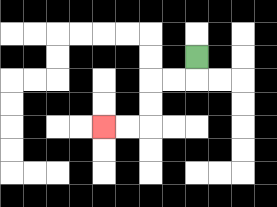{'start': '[8, 2]', 'end': '[4, 5]', 'path_directions': 'D,L,L,D,D,L,L', 'path_coordinates': '[[8, 2], [8, 3], [7, 3], [6, 3], [6, 4], [6, 5], [5, 5], [4, 5]]'}